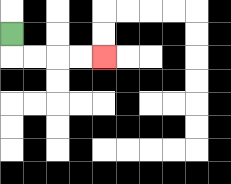{'start': '[0, 1]', 'end': '[4, 2]', 'path_directions': 'D,R,R,R,R', 'path_coordinates': '[[0, 1], [0, 2], [1, 2], [2, 2], [3, 2], [4, 2]]'}